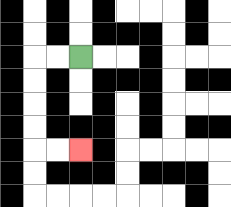{'start': '[3, 2]', 'end': '[3, 6]', 'path_directions': 'L,L,D,D,D,D,R,R', 'path_coordinates': '[[3, 2], [2, 2], [1, 2], [1, 3], [1, 4], [1, 5], [1, 6], [2, 6], [3, 6]]'}